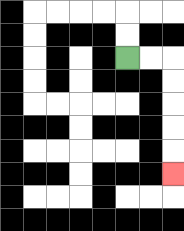{'start': '[5, 2]', 'end': '[7, 7]', 'path_directions': 'R,R,D,D,D,D,D', 'path_coordinates': '[[5, 2], [6, 2], [7, 2], [7, 3], [7, 4], [7, 5], [7, 6], [7, 7]]'}